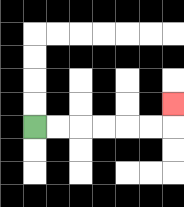{'start': '[1, 5]', 'end': '[7, 4]', 'path_directions': 'R,R,R,R,R,R,U', 'path_coordinates': '[[1, 5], [2, 5], [3, 5], [4, 5], [5, 5], [6, 5], [7, 5], [7, 4]]'}